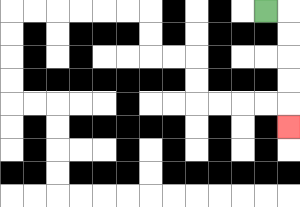{'start': '[11, 0]', 'end': '[12, 5]', 'path_directions': 'R,D,D,D,D,D', 'path_coordinates': '[[11, 0], [12, 0], [12, 1], [12, 2], [12, 3], [12, 4], [12, 5]]'}